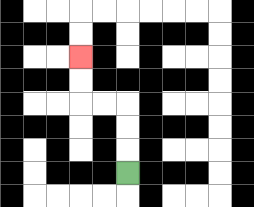{'start': '[5, 7]', 'end': '[3, 2]', 'path_directions': 'U,U,U,L,L,U,U', 'path_coordinates': '[[5, 7], [5, 6], [5, 5], [5, 4], [4, 4], [3, 4], [3, 3], [3, 2]]'}